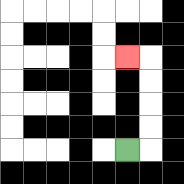{'start': '[5, 6]', 'end': '[5, 2]', 'path_directions': 'R,U,U,U,U,L', 'path_coordinates': '[[5, 6], [6, 6], [6, 5], [6, 4], [6, 3], [6, 2], [5, 2]]'}